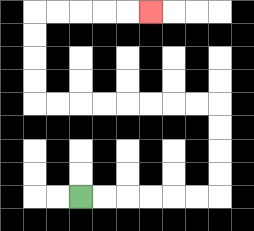{'start': '[3, 8]', 'end': '[6, 0]', 'path_directions': 'R,R,R,R,R,R,U,U,U,U,L,L,L,L,L,L,L,L,U,U,U,U,R,R,R,R,R', 'path_coordinates': '[[3, 8], [4, 8], [5, 8], [6, 8], [7, 8], [8, 8], [9, 8], [9, 7], [9, 6], [9, 5], [9, 4], [8, 4], [7, 4], [6, 4], [5, 4], [4, 4], [3, 4], [2, 4], [1, 4], [1, 3], [1, 2], [1, 1], [1, 0], [2, 0], [3, 0], [4, 0], [5, 0], [6, 0]]'}